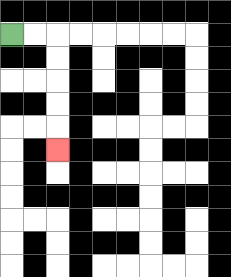{'start': '[0, 1]', 'end': '[2, 6]', 'path_directions': 'R,R,D,D,D,D,D', 'path_coordinates': '[[0, 1], [1, 1], [2, 1], [2, 2], [2, 3], [2, 4], [2, 5], [2, 6]]'}